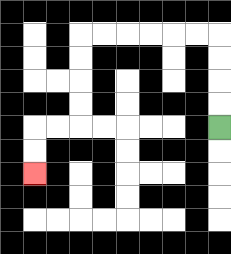{'start': '[9, 5]', 'end': '[1, 7]', 'path_directions': 'U,U,U,U,L,L,L,L,L,L,D,D,D,D,L,L,D,D', 'path_coordinates': '[[9, 5], [9, 4], [9, 3], [9, 2], [9, 1], [8, 1], [7, 1], [6, 1], [5, 1], [4, 1], [3, 1], [3, 2], [3, 3], [3, 4], [3, 5], [2, 5], [1, 5], [1, 6], [1, 7]]'}